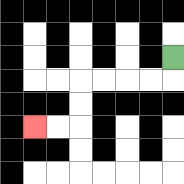{'start': '[7, 2]', 'end': '[1, 5]', 'path_directions': 'D,L,L,L,L,D,D,L,L', 'path_coordinates': '[[7, 2], [7, 3], [6, 3], [5, 3], [4, 3], [3, 3], [3, 4], [3, 5], [2, 5], [1, 5]]'}